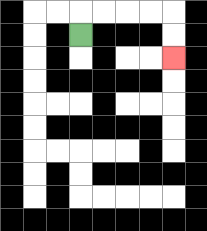{'start': '[3, 1]', 'end': '[7, 2]', 'path_directions': 'U,R,R,R,R,D,D', 'path_coordinates': '[[3, 1], [3, 0], [4, 0], [5, 0], [6, 0], [7, 0], [7, 1], [7, 2]]'}